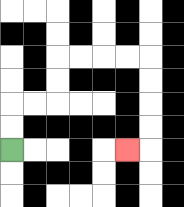{'start': '[0, 6]', 'end': '[5, 6]', 'path_directions': 'U,U,R,R,U,U,R,R,R,R,D,D,D,D,L', 'path_coordinates': '[[0, 6], [0, 5], [0, 4], [1, 4], [2, 4], [2, 3], [2, 2], [3, 2], [4, 2], [5, 2], [6, 2], [6, 3], [6, 4], [6, 5], [6, 6], [5, 6]]'}